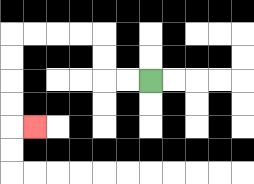{'start': '[6, 3]', 'end': '[1, 5]', 'path_directions': 'L,L,U,U,L,L,L,L,D,D,D,D,R', 'path_coordinates': '[[6, 3], [5, 3], [4, 3], [4, 2], [4, 1], [3, 1], [2, 1], [1, 1], [0, 1], [0, 2], [0, 3], [0, 4], [0, 5], [1, 5]]'}